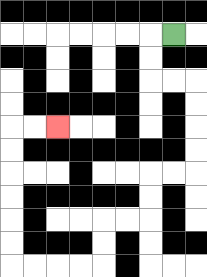{'start': '[7, 1]', 'end': '[2, 5]', 'path_directions': 'L,D,D,R,R,D,D,D,D,L,L,D,D,L,L,D,D,L,L,L,L,U,U,U,U,U,U,R,R', 'path_coordinates': '[[7, 1], [6, 1], [6, 2], [6, 3], [7, 3], [8, 3], [8, 4], [8, 5], [8, 6], [8, 7], [7, 7], [6, 7], [6, 8], [6, 9], [5, 9], [4, 9], [4, 10], [4, 11], [3, 11], [2, 11], [1, 11], [0, 11], [0, 10], [0, 9], [0, 8], [0, 7], [0, 6], [0, 5], [1, 5], [2, 5]]'}